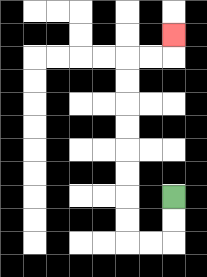{'start': '[7, 8]', 'end': '[7, 1]', 'path_directions': 'D,D,L,L,U,U,U,U,U,U,U,U,R,R,U', 'path_coordinates': '[[7, 8], [7, 9], [7, 10], [6, 10], [5, 10], [5, 9], [5, 8], [5, 7], [5, 6], [5, 5], [5, 4], [5, 3], [5, 2], [6, 2], [7, 2], [7, 1]]'}